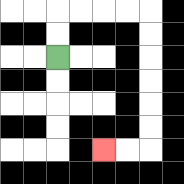{'start': '[2, 2]', 'end': '[4, 6]', 'path_directions': 'U,U,R,R,R,R,D,D,D,D,D,D,L,L', 'path_coordinates': '[[2, 2], [2, 1], [2, 0], [3, 0], [4, 0], [5, 0], [6, 0], [6, 1], [6, 2], [6, 3], [6, 4], [6, 5], [6, 6], [5, 6], [4, 6]]'}